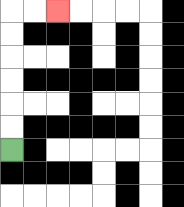{'start': '[0, 6]', 'end': '[2, 0]', 'path_directions': 'U,U,U,U,U,U,R,R', 'path_coordinates': '[[0, 6], [0, 5], [0, 4], [0, 3], [0, 2], [0, 1], [0, 0], [1, 0], [2, 0]]'}